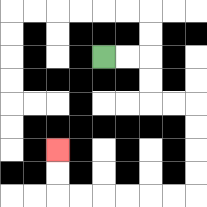{'start': '[4, 2]', 'end': '[2, 6]', 'path_directions': 'R,R,D,D,R,R,D,D,D,D,L,L,L,L,L,L,U,U', 'path_coordinates': '[[4, 2], [5, 2], [6, 2], [6, 3], [6, 4], [7, 4], [8, 4], [8, 5], [8, 6], [8, 7], [8, 8], [7, 8], [6, 8], [5, 8], [4, 8], [3, 8], [2, 8], [2, 7], [2, 6]]'}